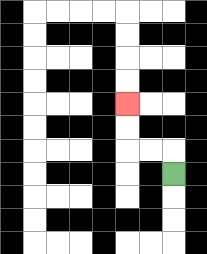{'start': '[7, 7]', 'end': '[5, 4]', 'path_directions': 'U,L,L,U,U', 'path_coordinates': '[[7, 7], [7, 6], [6, 6], [5, 6], [5, 5], [5, 4]]'}